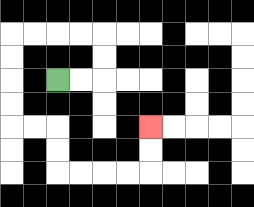{'start': '[2, 3]', 'end': '[6, 5]', 'path_directions': 'R,R,U,U,L,L,L,L,D,D,D,D,R,R,D,D,R,R,R,R,U,U', 'path_coordinates': '[[2, 3], [3, 3], [4, 3], [4, 2], [4, 1], [3, 1], [2, 1], [1, 1], [0, 1], [0, 2], [0, 3], [0, 4], [0, 5], [1, 5], [2, 5], [2, 6], [2, 7], [3, 7], [4, 7], [5, 7], [6, 7], [6, 6], [6, 5]]'}